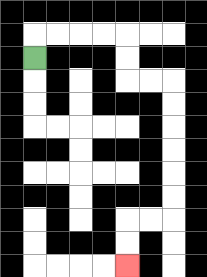{'start': '[1, 2]', 'end': '[5, 11]', 'path_directions': 'U,R,R,R,R,D,D,R,R,D,D,D,D,D,D,L,L,D,D', 'path_coordinates': '[[1, 2], [1, 1], [2, 1], [3, 1], [4, 1], [5, 1], [5, 2], [5, 3], [6, 3], [7, 3], [7, 4], [7, 5], [7, 6], [7, 7], [7, 8], [7, 9], [6, 9], [5, 9], [5, 10], [5, 11]]'}